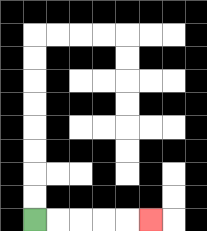{'start': '[1, 9]', 'end': '[6, 9]', 'path_directions': 'R,R,R,R,R', 'path_coordinates': '[[1, 9], [2, 9], [3, 9], [4, 9], [5, 9], [6, 9]]'}